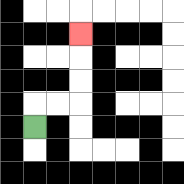{'start': '[1, 5]', 'end': '[3, 1]', 'path_directions': 'U,R,R,U,U,U', 'path_coordinates': '[[1, 5], [1, 4], [2, 4], [3, 4], [3, 3], [3, 2], [3, 1]]'}